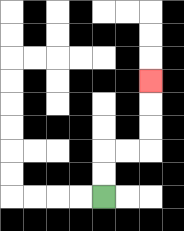{'start': '[4, 8]', 'end': '[6, 3]', 'path_directions': 'U,U,R,R,U,U,U', 'path_coordinates': '[[4, 8], [4, 7], [4, 6], [5, 6], [6, 6], [6, 5], [6, 4], [6, 3]]'}